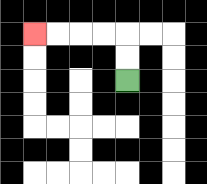{'start': '[5, 3]', 'end': '[1, 1]', 'path_directions': 'U,U,L,L,L,L', 'path_coordinates': '[[5, 3], [5, 2], [5, 1], [4, 1], [3, 1], [2, 1], [1, 1]]'}